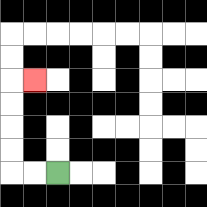{'start': '[2, 7]', 'end': '[1, 3]', 'path_directions': 'L,L,U,U,U,U,R', 'path_coordinates': '[[2, 7], [1, 7], [0, 7], [0, 6], [0, 5], [0, 4], [0, 3], [1, 3]]'}